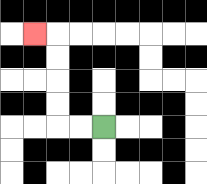{'start': '[4, 5]', 'end': '[1, 1]', 'path_directions': 'L,L,U,U,U,U,L', 'path_coordinates': '[[4, 5], [3, 5], [2, 5], [2, 4], [2, 3], [2, 2], [2, 1], [1, 1]]'}